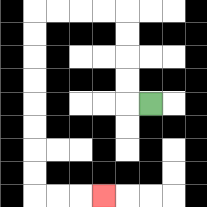{'start': '[6, 4]', 'end': '[4, 8]', 'path_directions': 'L,U,U,U,U,L,L,L,L,D,D,D,D,D,D,D,D,R,R,R', 'path_coordinates': '[[6, 4], [5, 4], [5, 3], [5, 2], [5, 1], [5, 0], [4, 0], [3, 0], [2, 0], [1, 0], [1, 1], [1, 2], [1, 3], [1, 4], [1, 5], [1, 6], [1, 7], [1, 8], [2, 8], [3, 8], [4, 8]]'}